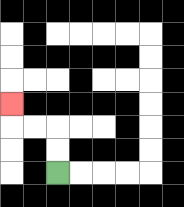{'start': '[2, 7]', 'end': '[0, 4]', 'path_directions': 'U,U,L,L,U', 'path_coordinates': '[[2, 7], [2, 6], [2, 5], [1, 5], [0, 5], [0, 4]]'}